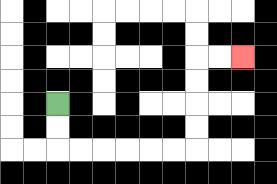{'start': '[2, 4]', 'end': '[10, 2]', 'path_directions': 'D,D,R,R,R,R,R,R,U,U,U,U,R,R', 'path_coordinates': '[[2, 4], [2, 5], [2, 6], [3, 6], [4, 6], [5, 6], [6, 6], [7, 6], [8, 6], [8, 5], [8, 4], [8, 3], [8, 2], [9, 2], [10, 2]]'}